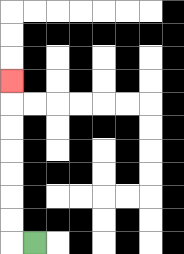{'start': '[1, 10]', 'end': '[0, 3]', 'path_directions': 'L,U,U,U,U,U,U,U', 'path_coordinates': '[[1, 10], [0, 10], [0, 9], [0, 8], [0, 7], [0, 6], [0, 5], [0, 4], [0, 3]]'}